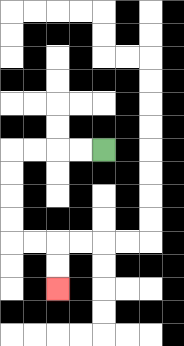{'start': '[4, 6]', 'end': '[2, 12]', 'path_directions': 'L,L,L,L,D,D,D,D,R,R,D,D', 'path_coordinates': '[[4, 6], [3, 6], [2, 6], [1, 6], [0, 6], [0, 7], [0, 8], [0, 9], [0, 10], [1, 10], [2, 10], [2, 11], [2, 12]]'}